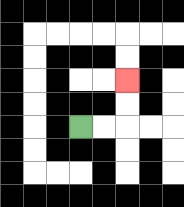{'start': '[3, 5]', 'end': '[5, 3]', 'path_directions': 'R,R,U,U', 'path_coordinates': '[[3, 5], [4, 5], [5, 5], [5, 4], [5, 3]]'}